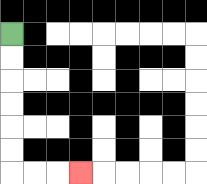{'start': '[0, 1]', 'end': '[3, 7]', 'path_directions': 'D,D,D,D,D,D,R,R,R', 'path_coordinates': '[[0, 1], [0, 2], [0, 3], [0, 4], [0, 5], [0, 6], [0, 7], [1, 7], [2, 7], [3, 7]]'}